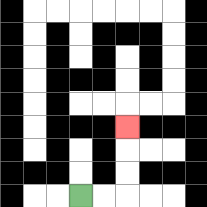{'start': '[3, 8]', 'end': '[5, 5]', 'path_directions': 'R,R,U,U,U', 'path_coordinates': '[[3, 8], [4, 8], [5, 8], [5, 7], [5, 6], [5, 5]]'}